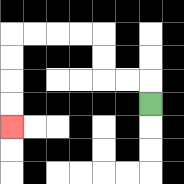{'start': '[6, 4]', 'end': '[0, 5]', 'path_directions': 'U,L,L,U,U,L,L,L,L,D,D,D,D', 'path_coordinates': '[[6, 4], [6, 3], [5, 3], [4, 3], [4, 2], [4, 1], [3, 1], [2, 1], [1, 1], [0, 1], [0, 2], [0, 3], [0, 4], [0, 5]]'}